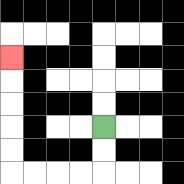{'start': '[4, 5]', 'end': '[0, 2]', 'path_directions': 'D,D,L,L,L,L,U,U,U,U,U', 'path_coordinates': '[[4, 5], [4, 6], [4, 7], [3, 7], [2, 7], [1, 7], [0, 7], [0, 6], [0, 5], [0, 4], [0, 3], [0, 2]]'}